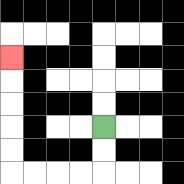{'start': '[4, 5]', 'end': '[0, 2]', 'path_directions': 'D,D,L,L,L,L,U,U,U,U,U', 'path_coordinates': '[[4, 5], [4, 6], [4, 7], [3, 7], [2, 7], [1, 7], [0, 7], [0, 6], [0, 5], [0, 4], [0, 3], [0, 2]]'}